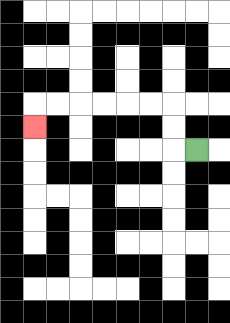{'start': '[8, 6]', 'end': '[1, 5]', 'path_directions': 'L,U,U,L,L,L,L,L,L,D', 'path_coordinates': '[[8, 6], [7, 6], [7, 5], [7, 4], [6, 4], [5, 4], [4, 4], [3, 4], [2, 4], [1, 4], [1, 5]]'}